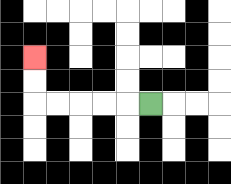{'start': '[6, 4]', 'end': '[1, 2]', 'path_directions': 'L,L,L,L,L,U,U', 'path_coordinates': '[[6, 4], [5, 4], [4, 4], [3, 4], [2, 4], [1, 4], [1, 3], [1, 2]]'}